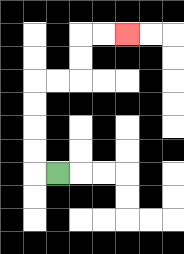{'start': '[2, 7]', 'end': '[5, 1]', 'path_directions': 'L,U,U,U,U,R,R,U,U,R,R', 'path_coordinates': '[[2, 7], [1, 7], [1, 6], [1, 5], [1, 4], [1, 3], [2, 3], [3, 3], [3, 2], [3, 1], [4, 1], [5, 1]]'}